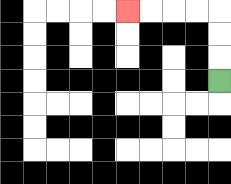{'start': '[9, 3]', 'end': '[5, 0]', 'path_directions': 'U,U,U,L,L,L,L', 'path_coordinates': '[[9, 3], [9, 2], [9, 1], [9, 0], [8, 0], [7, 0], [6, 0], [5, 0]]'}